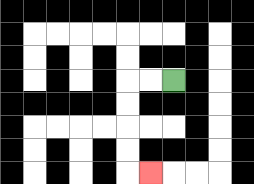{'start': '[7, 3]', 'end': '[6, 7]', 'path_directions': 'L,L,D,D,D,D,R', 'path_coordinates': '[[7, 3], [6, 3], [5, 3], [5, 4], [5, 5], [5, 6], [5, 7], [6, 7]]'}